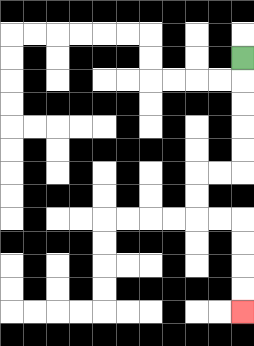{'start': '[10, 2]', 'end': '[10, 13]', 'path_directions': 'D,D,D,D,D,L,L,D,D,R,R,D,D,D,D', 'path_coordinates': '[[10, 2], [10, 3], [10, 4], [10, 5], [10, 6], [10, 7], [9, 7], [8, 7], [8, 8], [8, 9], [9, 9], [10, 9], [10, 10], [10, 11], [10, 12], [10, 13]]'}